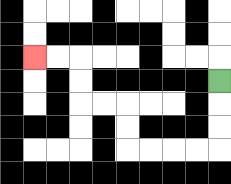{'start': '[9, 3]', 'end': '[1, 2]', 'path_directions': 'D,D,D,L,L,L,L,U,U,L,L,U,U,L,L', 'path_coordinates': '[[9, 3], [9, 4], [9, 5], [9, 6], [8, 6], [7, 6], [6, 6], [5, 6], [5, 5], [5, 4], [4, 4], [3, 4], [3, 3], [3, 2], [2, 2], [1, 2]]'}